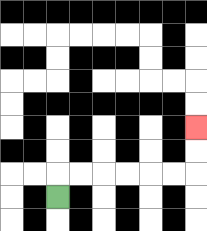{'start': '[2, 8]', 'end': '[8, 5]', 'path_directions': 'U,R,R,R,R,R,R,U,U', 'path_coordinates': '[[2, 8], [2, 7], [3, 7], [4, 7], [5, 7], [6, 7], [7, 7], [8, 7], [8, 6], [8, 5]]'}